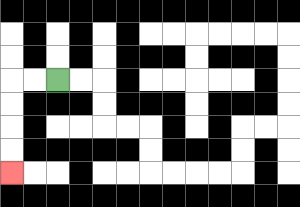{'start': '[2, 3]', 'end': '[0, 7]', 'path_directions': 'L,L,D,D,D,D', 'path_coordinates': '[[2, 3], [1, 3], [0, 3], [0, 4], [0, 5], [0, 6], [0, 7]]'}